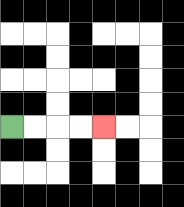{'start': '[0, 5]', 'end': '[4, 5]', 'path_directions': 'R,R,R,R', 'path_coordinates': '[[0, 5], [1, 5], [2, 5], [3, 5], [4, 5]]'}